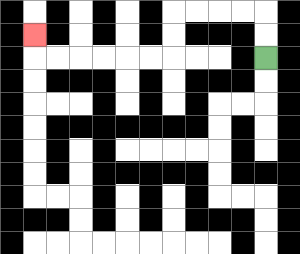{'start': '[11, 2]', 'end': '[1, 1]', 'path_directions': 'U,U,L,L,L,L,D,D,L,L,L,L,L,L,U', 'path_coordinates': '[[11, 2], [11, 1], [11, 0], [10, 0], [9, 0], [8, 0], [7, 0], [7, 1], [7, 2], [6, 2], [5, 2], [4, 2], [3, 2], [2, 2], [1, 2], [1, 1]]'}